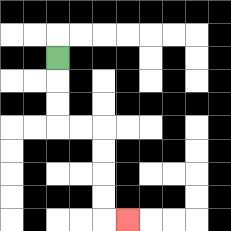{'start': '[2, 2]', 'end': '[5, 9]', 'path_directions': 'D,D,D,R,R,D,D,D,D,R', 'path_coordinates': '[[2, 2], [2, 3], [2, 4], [2, 5], [3, 5], [4, 5], [4, 6], [4, 7], [4, 8], [4, 9], [5, 9]]'}